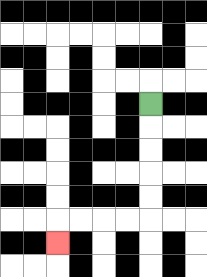{'start': '[6, 4]', 'end': '[2, 10]', 'path_directions': 'D,D,D,D,D,L,L,L,L,D', 'path_coordinates': '[[6, 4], [6, 5], [6, 6], [6, 7], [6, 8], [6, 9], [5, 9], [4, 9], [3, 9], [2, 9], [2, 10]]'}